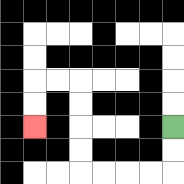{'start': '[7, 5]', 'end': '[1, 5]', 'path_directions': 'D,D,L,L,L,L,U,U,U,U,L,L,D,D', 'path_coordinates': '[[7, 5], [7, 6], [7, 7], [6, 7], [5, 7], [4, 7], [3, 7], [3, 6], [3, 5], [3, 4], [3, 3], [2, 3], [1, 3], [1, 4], [1, 5]]'}